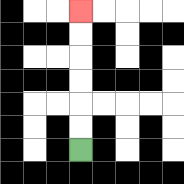{'start': '[3, 6]', 'end': '[3, 0]', 'path_directions': 'U,U,U,U,U,U', 'path_coordinates': '[[3, 6], [3, 5], [3, 4], [3, 3], [3, 2], [3, 1], [3, 0]]'}